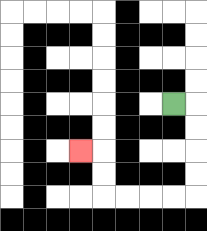{'start': '[7, 4]', 'end': '[3, 6]', 'path_directions': 'R,D,D,D,D,L,L,L,L,U,U,L', 'path_coordinates': '[[7, 4], [8, 4], [8, 5], [8, 6], [8, 7], [8, 8], [7, 8], [6, 8], [5, 8], [4, 8], [4, 7], [4, 6], [3, 6]]'}